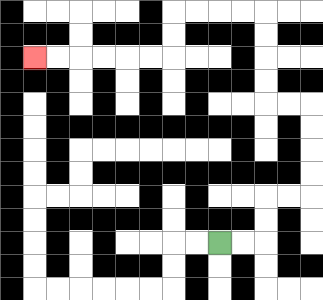{'start': '[9, 10]', 'end': '[1, 2]', 'path_directions': 'R,R,U,U,R,R,U,U,U,U,L,L,U,U,U,U,L,L,L,L,D,D,L,L,L,L,L,L', 'path_coordinates': '[[9, 10], [10, 10], [11, 10], [11, 9], [11, 8], [12, 8], [13, 8], [13, 7], [13, 6], [13, 5], [13, 4], [12, 4], [11, 4], [11, 3], [11, 2], [11, 1], [11, 0], [10, 0], [9, 0], [8, 0], [7, 0], [7, 1], [7, 2], [6, 2], [5, 2], [4, 2], [3, 2], [2, 2], [1, 2]]'}